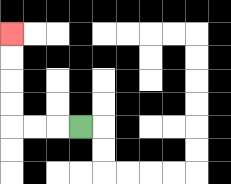{'start': '[3, 5]', 'end': '[0, 1]', 'path_directions': 'L,L,L,U,U,U,U', 'path_coordinates': '[[3, 5], [2, 5], [1, 5], [0, 5], [0, 4], [0, 3], [0, 2], [0, 1]]'}